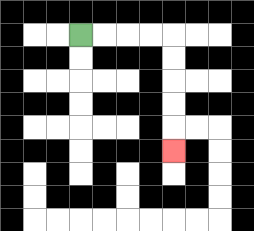{'start': '[3, 1]', 'end': '[7, 6]', 'path_directions': 'R,R,R,R,D,D,D,D,D', 'path_coordinates': '[[3, 1], [4, 1], [5, 1], [6, 1], [7, 1], [7, 2], [7, 3], [7, 4], [7, 5], [7, 6]]'}